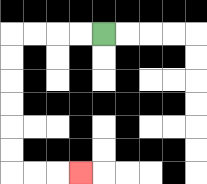{'start': '[4, 1]', 'end': '[3, 7]', 'path_directions': 'L,L,L,L,D,D,D,D,D,D,R,R,R', 'path_coordinates': '[[4, 1], [3, 1], [2, 1], [1, 1], [0, 1], [0, 2], [0, 3], [0, 4], [0, 5], [0, 6], [0, 7], [1, 7], [2, 7], [3, 7]]'}